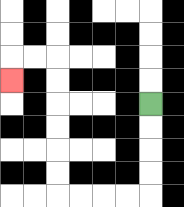{'start': '[6, 4]', 'end': '[0, 3]', 'path_directions': 'D,D,D,D,L,L,L,L,U,U,U,U,U,U,L,L,D', 'path_coordinates': '[[6, 4], [6, 5], [6, 6], [6, 7], [6, 8], [5, 8], [4, 8], [3, 8], [2, 8], [2, 7], [2, 6], [2, 5], [2, 4], [2, 3], [2, 2], [1, 2], [0, 2], [0, 3]]'}